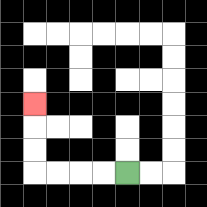{'start': '[5, 7]', 'end': '[1, 4]', 'path_directions': 'L,L,L,L,U,U,U', 'path_coordinates': '[[5, 7], [4, 7], [3, 7], [2, 7], [1, 7], [1, 6], [1, 5], [1, 4]]'}